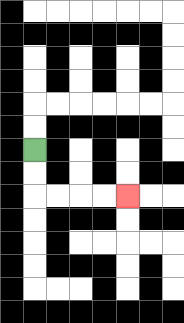{'start': '[1, 6]', 'end': '[5, 8]', 'path_directions': 'D,D,R,R,R,R', 'path_coordinates': '[[1, 6], [1, 7], [1, 8], [2, 8], [3, 8], [4, 8], [5, 8]]'}